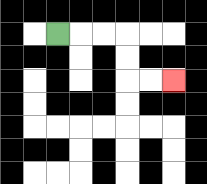{'start': '[2, 1]', 'end': '[7, 3]', 'path_directions': 'R,R,R,D,D,R,R', 'path_coordinates': '[[2, 1], [3, 1], [4, 1], [5, 1], [5, 2], [5, 3], [6, 3], [7, 3]]'}